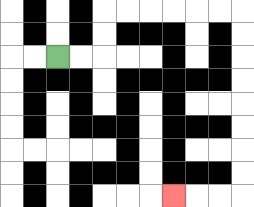{'start': '[2, 2]', 'end': '[7, 8]', 'path_directions': 'R,R,U,U,R,R,R,R,R,R,D,D,D,D,D,D,D,D,L,L,L', 'path_coordinates': '[[2, 2], [3, 2], [4, 2], [4, 1], [4, 0], [5, 0], [6, 0], [7, 0], [8, 0], [9, 0], [10, 0], [10, 1], [10, 2], [10, 3], [10, 4], [10, 5], [10, 6], [10, 7], [10, 8], [9, 8], [8, 8], [7, 8]]'}